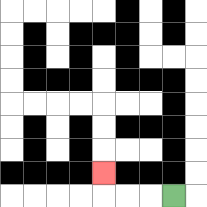{'start': '[7, 8]', 'end': '[4, 7]', 'path_directions': 'L,L,L,U', 'path_coordinates': '[[7, 8], [6, 8], [5, 8], [4, 8], [4, 7]]'}